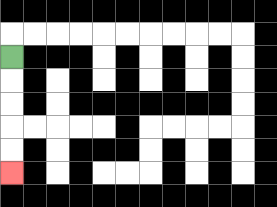{'start': '[0, 2]', 'end': '[0, 7]', 'path_directions': 'D,D,D,D,D', 'path_coordinates': '[[0, 2], [0, 3], [0, 4], [0, 5], [0, 6], [0, 7]]'}